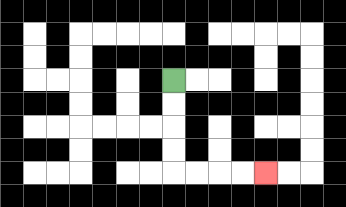{'start': '[7, 3]', 'end': '[11, 7]', 'path_directions': 'D,D,D,D,R,R,R,R', 'path_coordinates': '[[7, 3], [7, 4], [7, 5], [7, 6], [7, 7], [8, 7], [9, 7], [10, 7], [11, 7]]'}